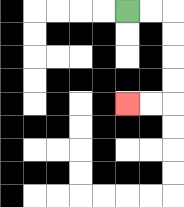{'start': '[5, 0]', 'end': '[5, 4]', 'path_directions': 'R,R,D,D,D,D,L,L', 'path_coordinates': '[[5, 0], [6, 0], [7, 0], [7, 1], [7, 2], [7, 3], [7, 4], [6, 4], [5, 4]]'}